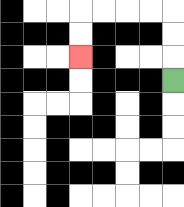{'start': '[7, 3]', 'end': '[3, 2]', 'path_directions': 'U,U,U,L,L,L,L,D,D', 'path_coordinates': '[[7, 3], [7, 2], [7, 1], [7, 0], [6, 0], [5, 0], [4, 0], [3, 0], [3, 1], [3, 2]]'}